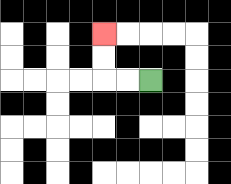{'start': '[6, 3]', 'end': '[4, 1]', 'path_directions': 'L,L,U,U', 'path_coordinates': '[[6, 3], [5, 3], [4, 3], [4, 2], [4, 1]]'}